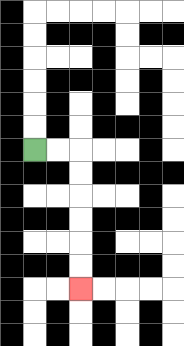{'start': '[1, 6]', 'end': '[3, 12]', 'path_directions': 'R,R,D,D,D,D,D,D', 'path_coordinates': '[[1, 6], [2, 6], [3, 6], [3, 7], [3, 8], [3, 9], [3, 10], [3, 11], [3, 12]]'}